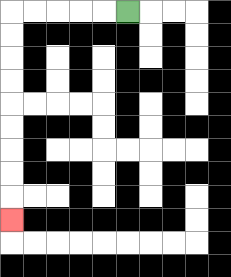{'start': '[5, 0]', 'end': '[0, 9]', 'path_directions': 'L,L,L,L,L,D,D,D,D,D,D,D,D,D', 'path_coordinates': '[[5, 0], [4, 0], [3, 0], [2, 0], [1, 0], [0, 0], [0, 1], [0, 2], [0, 3], [0, 4], [0, 5], [0, 6], [0, 7], [0, 8], [0, 9]]'}